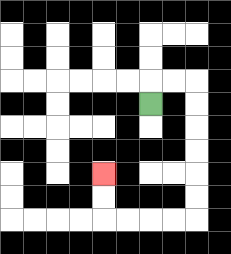{'start': '[6, 4]', 'end': '[4, 7]', 'path_directions': 'U,R,R,D,D,D,D,D,D,L,L,L,L,U,U', 'path_coordinates': '[[6, 4], [6, 3], [7, 3], [8, 3], [8, 4], [8, 5], [8, 6], [8, 7], [8, 8], [8, 9], [7, 9], [6, 9], [5, 9], [4, 9], [4, 8], [4, 7]]'}